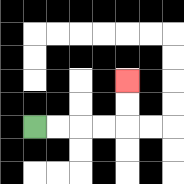{'start': '[1, 5]', 'end': '[5, 3]', 'path_directions': 'R,R,R,R,U,U', 'path_coordinates': '[[1, 5], [2, 5], [3, 5], [4, 5], [5, 5], [5, 4], [5, 3]]'}